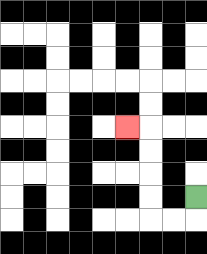{'start': '[8, 8]', 'end': '[5, 5]', 'path_directions': 'D,L,L,U,U,U,U,L', 'path_coordinates': '[[8, 8], [8, 9], [7, 9], [6, 9], [6, 8], [6, 7], [6, 6], [6, 5], [5, 5]]'}